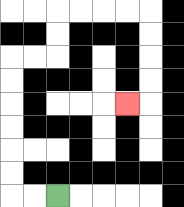{'start': '[2, 8]', 'end': '[5, 4]', 'path_directions': 'L,L,U,U,U,U,U,U,R,R,U,U,R,R,R,R,D,D,D,D,L', 'path_coordinates': '[[2, 8], [1, 8], [0, 8], [0, 7], [0, 6], [0, 5], [0, 4], [0, 3], [0, 2], [1, 2], [2, 2], [2, 1], [2, 0], [3, 0], [4, 0], [5, 0], [6, 0], [6, 1], [6, 2], [6, 3], [6, 4], [5, 4]]'}